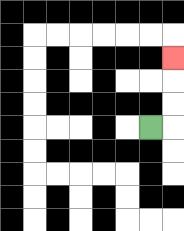{'start': '[6, 5]', 'end': '[7, 2]', 'path_directions': 'R,U,U,U', 'path_coordinates': '[[6, 5], [7, 5], [7, 4], [7, 3], [7, 2]]'}